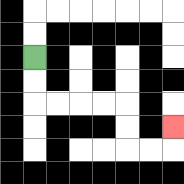{'start': '[1, 2]', 'end': '[7, 5]', 'path_directions': 'D,D,R,R,R,R,D,D,R,R,U', 'path_coordinates': '[[1, 2], [1, 3], [1, 4], [2, 4], [3, 4], [4, 4], [5, 4], [5, 5], [5, 6], [6, 6], [7, 6], [7, 5]]'}